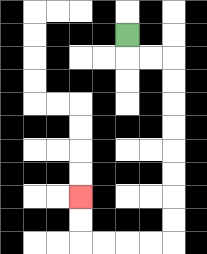{'start': '[5, 1]', 'end': '[3, 8]', 'path_directions': 'D,R,R,D,D,D,D,D,D,D,D,L,L,L,L,U,U', 'path_coordinates': '[[5, 1], [5, 2], [6, 2], [7, 2], [7, 3], [7, 4], [7, 5], [7, 6], [7, 7], [7, 8], [7, 9], [7, 10], [6, 10], [5, 10], [4, 10], [3, 10], [3, 9], [3, 8]]'}